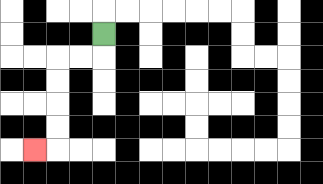{'start': '[4, 1]', 'end': '[1, 6]', 'path_directions': 'D,L,L,D,D,D,D,L', 'path_coordinates': '[[4, 1], [4, 2], [3, 2], [2, 2], [2, 3], [2, 4], [2, 5], [2, 6], [1, 6]]'}